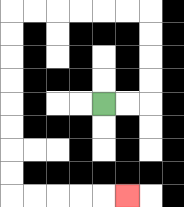{'start': '[4, 4]', 'end': '[5, 8]', 'path_directions': 'R,R,U,U,U,U,L,L,L,L,L,L,D,D,D,D,D,D,D,D,R,R,R,R,R', 'path_coordinates': '[[4, 4], [5, 4], [6, 4], [6, 3], [6, 2], [6, 1], [6, 0], [5, 0], [4, 0], [3, 0], [2, 0], [1, 0], [0, 0], [0, 1], [0, 2], [0, 3], [0, 4], [0, 5], [0, 6], [0, 7], [0, 8], [1, 8], [2, 8], [3, 8], [4, 8], [5, 8]]'}